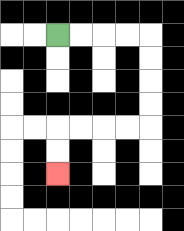{'start': '[2, 1]', 'end': '[2, 7]', 'path_directions': 'R,R,R,R,D,D,D,D,L,L,L,L,D,D', 'path_coordinates': '[[2, 1], [3, 1], [4, 1], [5, 1], [6, 1], [6, 2], [6, 3], [6, 4], [6, 5], [5, 5], [4, 5], [3, 5], [2, 5], [2, 6], [2, 7]]'}